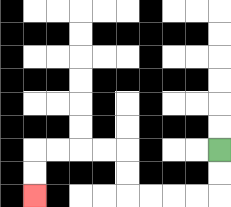{'start': '[9, 6]', 'end': '[1, 8]', 'path_directions': 'D,D,L,L,L,L,U,U,L,L,L,L,D,D', 'path_coordinates': '[[9, 6], [9, 7], [9, 8], [8, 8], [7, 8], [6, 8], [5, 8], [5, 7], [5, 6], [4, 6], [3, 6], [2, 6], [1, 6], [1, 7], [1, 8]]'}